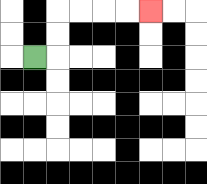{'start': '[1, 2]', 'end': '[6, 0]', 'path_directions': 'R,U,U,R,R,R,R', 'path_coordinates': '[[1, 2], [2, 2], [2, 1], [2, 0], [3, 0], [4, 0], [5, 0], [6, 0]]'}